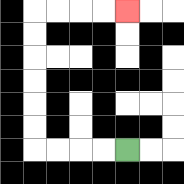{'start': '[5, 6]', 'end': '[5, 0]', 'path_directions': 'L,L,L,L,U,U,U,U,U,U,R,R,R,R', 'path_coordinates': '[[5, 6], [4, 6], [3, 6], [2, 6], [1, 6], [1, 5], [1, 4], [1, 3], [1, 2], [1, 1], [1, 0], [2, 0], [3, 0], [4, 0], [5, 0]]'}